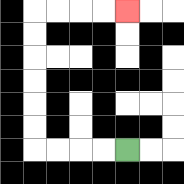{'start': '[5, 6]', 'end': '[5, 0]', 'path_directions': 'L,L,L,L,U,U,U,U,U,U,R,R,R,R', 'path_coordinates': '[[5, 6], [4, 6], [3, 6], [2, 6], [1, 6], [1, 5], [1, 4], [1, 3], [1, 2], [1, 1], [1, 0], [2, 0], [3, 0], [4, 0], [5, 0]]'}